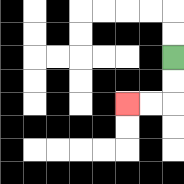{'start': '[7, 2]', 'end': '[5, 4]', 'path_directions': 'D,D,L,L', 'path_coordinates': '[[7, 2], [7, 3], [7, 4], [6, 4], [5, 4]]'}